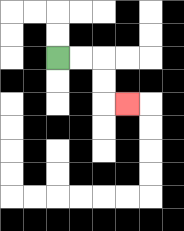{'start': '[2, 2]', 'end': '[5, 4]', 'path_directions': 'R,R,D,D,R', 'path_coordinates': '[[2, 2], [3, 2], [4, 2], [4, 3], [4, 4], [5, 4]]'}